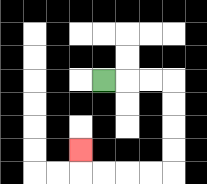{'start': '[4, 3]', 'end': '[3, 6]', 'path_directions': 'R,R,R,D,D,D,D,L,L,L,L,U', 'path_coordinates': '[[4, 3], [5, 3], [6, 3], [7, 3], [7, 4], [7, 5], [7, 6], [7, 7], [6, 7], [5, 7], [4, 7], [3, 7], [3, 6]]'}